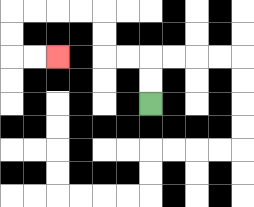{'start': '[6, 4]', 'end': '[2, 2]', 'path_directions': 'U,U,L,L,U,U,L,L,L,L,D,D,R,R', 'path_coordinates': '[[6, 4], [6, 3], [6, 2], [5, 2], [4, 2], [4, 1], [4, 0], [3, 0], [2, 0], [1, 0], [0, 0], [0, 1], [0, 2], [1, 2], [2, 2]]'}